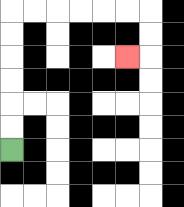{'start': '[0, 6]', 'end': '[5, 2]', 'path_directions': 'U,U,U,U,U,U,R,R,R,R,R,R,D,D,L', 'path_coordinates': '[[0, 6], [0, 5], [0, 4], [0, 3], [0, 2], [0, 1], [0, 0], [1, 0], [2, 0], [3, 0], [4, 0], [5, 0], [6, 0], [6, 1], [6, 2], [5, 2]]'}